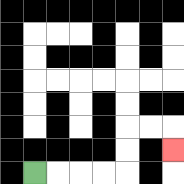{'start': '[1, 7]', 'end': '[7, 6]', 'path_directions': 'R,R,R,R,U,U,R,R,D', 'path_coordinates': '[[1, 7], [2, 7], [3, 7], [4, 7], [5, 7], [5, 6], [5, 5], [6, 5], [7, 5], [7, 6]]'}